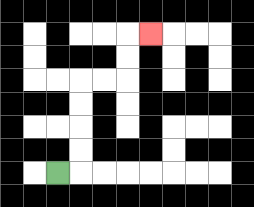{'start': '[2, 7]', 'end': '[6, 1]', 'path_directions': 'R,U,U,U,U,R,R,U,U,R', 'path_coordinates': '[[2, 7], [3, 7], [3, 6], [3, 5], [3, 4], [3, 3], [4, 3], [5, 3], [5, 2], [5, 1], [6, 1]]'}